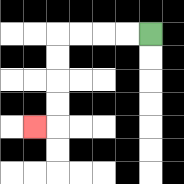{'start': '[6, 1]', 'end': '[1, 5]', 'path_directions': 'L,L,L,L,D,D,D,D,L', 'path_coordinates': '[[6, 1], [5, 1], [4, 1], [3, 1], [2, 1], [2, 2], [2, 3], [2, 4], [2, 5], [1, 5]]'}